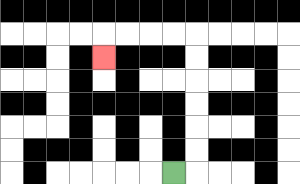{'start': '[7, 7]', 'end': '[4, 2]', 'path_directions': 'R,U,U,U,U,U,U,L,L,L,L,D', 'path_coordinates': '[[7, 7], [8, 7], [8, 6], [8, 5], [8, 4], [8, 3], [8, 2], [8, 1], [7, 1], [6, 1], [5, 1], [4, 1], [4, 2]]'}